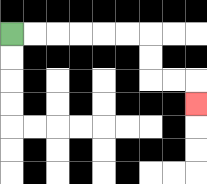{'start': '[0, 1]', 'end': '[8, 4]', 'path_directions': 'R,R,R,R,R,R,D,D,R,R,D', 'path_coordinates': '[[0, 1], [1, 1], [2, 1], [3, 1], [4, 1], [5, 1], [6, 1], [6, 2], [6, 3], [7, 3], [8, 3], [8, 4]]'}